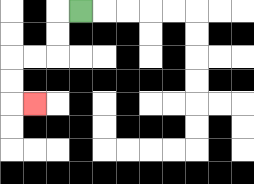{'start': '[3, 0]', 'end': '[1, 4]', 'path_directions': 'L,D,D,L,L,D,D,R', 'path_coordinates': '[[3, 0], [2, 0], [2, 1], [2, 2], [1, 2], [0, 2], [0, 3], [0, 4], [1, 4]]'}